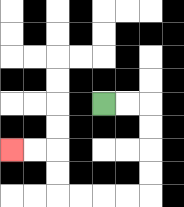{'start': '[4, 4]', 'end': '[0, 6]', 'path_directions': 'R,R,D,D,D,D,L,L,L,L,U,U,L,L', 'path_coordinates': '[[4, 4], [5, 4], [6, 4], [6, 5], [6, 6], [6, 7], [6, 8], [5, 8], [4, 8], [3, 8], [2, 8], [2, 7], [2, 6], [1, 6], [0, 6]]'}